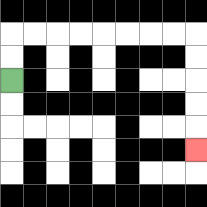{'start': '[0, 3]', 'end': '[8, 6]', 'path_directions': 'U,U,R,R,R,R,R,R,R,R,D,D,D,D,D', 'path_coordinates': '[[0, 3], [0, 2], [0, 1], [1, 1], [2, 1], [3, 1], [4, 1], [5, 1], [6, 1], [7, 1], [8, 1], [8, 2], [8, 3], [8, 4], [8, 5], [8, 6]]'}